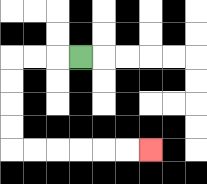{'start': '[3, 2]', 'end': '[6, 6]', 'path_directions': 'L,L,L,D,D,D,D,R,R,R,R,R,R', 'path_coordinates': '[[3, 2], [2, 2], [1, 2], [0, 2], [0, 3], [0, 4], [0, 5], [0, 6], [1, 6], [2, 6], [3, 6], [4, 6], [5, 6], [6, 6]]'}